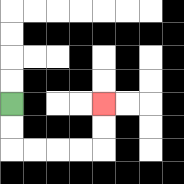{'start': '[0, 4]', 'end': '[4, 4]', 'path_directions': 'D,D,R,R,R,R,U,U', 'path_coordinates': '[[0, 4], [0, 5], [0, 6], [1, 6], [2, 6], [3, 6], [4, 6], [4, 5], [4, 4]]'}